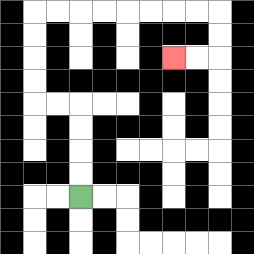{'start': '[3, 8]', 'end': '[7, 2]', 'path_directions': 'U,U,U,U,L,L,U,U,U,U,R,R,R,R,R,R,R,R,D,D,L,L', 'path_coordinates': '[[3, 8], [3, 7], [3, 6], [3, 5], [3, 4], [2, 4], [1, 4], [1, 3], [1, 2], [1, 1], [1, 0], [2, 0], [3, 0], [4, 0], [5, 0], [6, 0], [7, 0], [8, 0], [9, 0], [9, 1], [9, 2], [8, 2], [7, 2]]'}